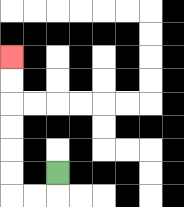{'start': '[2, 7]', 'end': '[0, 2]', 'path_directions': 'D,L,L,U,U,U,U,U,U', 'path_coordinates': '[[2, 7], [2, 8], [1, 8], [0, 8], [0, 7], [0, 6], [0, 5], [0, 4], [0, 3], [0, 2]]'}